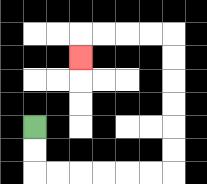{'start': '[1, 5]', 'end': '[3, 2]', 'path_directions': 'D,D,R,R,R,R,R,R,U,U,U,U,U,U,L,L,L,L,D', 'path_coordinates': '[[1, 5], [1, 6], [1, 7], [2, 7], [3, 7], [4, 7], [5, 7], [6, 7], [7, 7], [7, 6], [7, 5], [7, 4], [7, 3], [7, 2], [7, 1], [6, 1], [5, 1], [4, 1], [3, 1], [3, 2]]'}